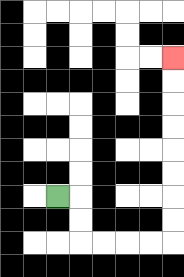{'start': '[2, 8]', 'end': '[7, 2]', 'path_directions': 'R,D,D,R,R,R,R,U,U,U,U,U,U,U,U', 'path_coordinates': '[[2, 8], [3, 8], [3, 9], [3, 10], [4, 10], [5, 10], [6, 10], [7, 10], [7, 9], [7, 8], [7, 7], [7, 6], [7, 5], [7, 4], [7, 3], [7, 2]]'}